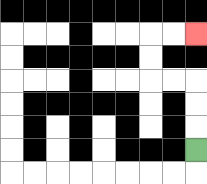{'start': '[8, 6]', 'end': '[8, 1]', 'path_directions': 'U,U,U,L,L,U,U,R,R', 'path_coordinates': '[[8, 6], [8, 5], [8, 4], [8, 3], [7, 3], [6, 3], [6, 2], [6, 1], [7, 1], [8, 1]]'}